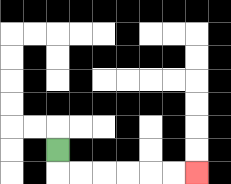{'start': '[2, 6]', 'end': '[8, 7]', 'path_directions': 'D,R,R,R,R,R,R', 'path_coordinates': '[[2, 6], [2, 7], [3, 7], [4, 7], [5, 7], [6, 7], [7, 7], [8, 7]]'}